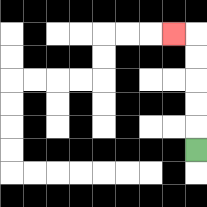{'start': '[8, 6]', 'end': '[7, 1]', 'path_directions': 'U,U,U,U,U,L', 'path_coordinates': '[[8, 6], [8, 5], [8, 4], [8, 3], [8, 2], [8, 1], [7, 1]]'}